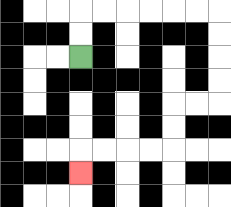{'start': '[3, 2]', 'end': '[3, 7]', 'path_directions': 'U,U,R,R,R,R,R,R,D,D,D,D,L,L,D,D,L,L,L,L,D', 'path_coordinates': '[[3, 2], [3, 1], [3, 0], [4, 0], [5, 0], [6, 0], [7, 0], [8, 0], [9, 0], [9, 1], [9, 2], [9, 3], [9, 4], [8, 4], [7, 4], [7, 5], [7, 6], [6, 6], [5, 6], [4, 6], [3, 6], [3, 7]]'}